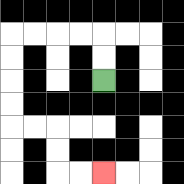{'start': '[4, 3]', 'end': '[4, 7]', 'path_directions': 'U,U,L,L,L,L,D,D,D,D,R,R,D,D,R,R', 'path_coordinates': '[[4, 3], [4, 2], [4, 1], [3, 1], [2, 1], [1, 1], [0, 1], [0, 2], [0, 3], [0, 4], [0, 5], [1, 5], [2, 5], [2, 6], [2, 7], [3, 7], [4, 7]]'}